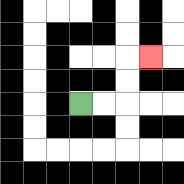{'start': '[3, 4]', 'end': '[6, 2]', 'path_directions': 'R,R,U,U,R', 'path_coordinates': '[[3, 4], [4, 4], [5, 4], [5, 3], [5, 2], [6, 2]]'}